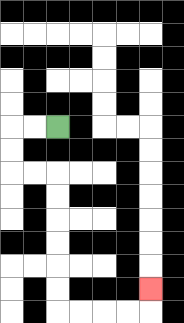{'start': '[2, 5]', 'end': '[6, 12]', 'path_directions': 'L,L,D,D,R,R,D,D,D,D,D,D,R,R,R,R,U', 'path_coordinates': '[[2, 5], [1, 5], [0, 5], [0, 6], [0, 7], [1, 7], [2, 7], [2, 8], [2, 9], [2, 10], [2, 11], [2, 12], [2, 13], [3, 13], [4, 13], [5, 13], [6, 13], [6, 12]]'}